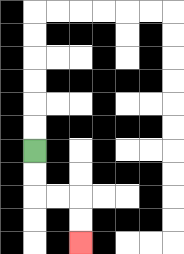{'start': '[1, 6]', 'end': '[3, 10]', 'path_directions': 'D,D,R,R,D,D', 'path_coordinates': '[[1, 6], [1, 7], [1, 8], [2, 8], [3, 8], [3, 9], [3, 10]]'}